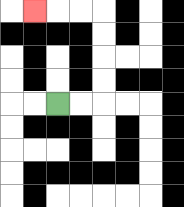{'start': '[2, 4]', 'end': '[1, 0]', 'path_directions': 'R,R,U,U,U,U,L,L,L', 'path_coordinates': '[[2, 4], [3, 4], [4, 4], [4, 3], [4, 2], [4, 1], [4, 0], [3, 0], [2, 0], [1, 0]]'}